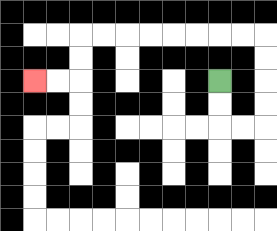{'start': '[9, 3]', 'end': '[1, 3]', 'path_directions': 'D,D,R,R,U,U,U,U,L,L,L,L,L,L,L,L,D,D,L,L', 'path_coordinates': '[[9, 3], [9, 4], [9, 5], [10, 5], [11, 5], [11, 4], [11, 3], [11, 2], [11, 1], [10, 1], [9, 1], [8, 1], [7, 1], [6, 1], [5, 1], [4, 1], [3, 1], [3, 2], [3, 3], [2, 3], [1, 3]]'}